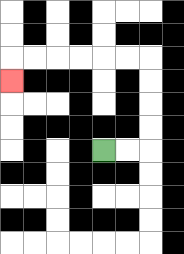{'start': '[4, 6]', 'end': '[0, 3]', 'path_directions': 'R,R,U,U,U,U,L,L,L,L,L,L,D', 'path_coordinates': '[[4, 6], [5, 6], [6, 6], [6, 5], [6, 4], [6, 3], [6, 2], [5, 2], [4, 2], [3, 2], [2, 2], [1, 2], [0, 2], [0, 3]]'}